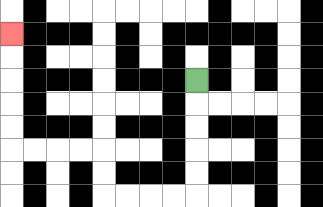{'start': '[8, 3]', 'end': '[0, 1]', 'path_directions': 'D,D,D,D,D,L,L,L,L,U,U,L,L,L,L,U,U,U,U,U', 'path_coordinates': '[[8, 3], [8, 4], [8, 5], [8, 6], [8, 7], [8, 8], [7, 8], [6, 8], [5, 8], [4, 8], [4, 7], [4, 6], [3, 6], [2, 6], [1, 6], [0, 6], [0, 5], [0, 4], [0, 3], [0, 2], [0, 1]]'}